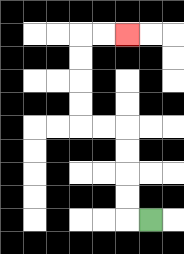{'start': '[6, 9]', 'end': '[5, 1]', 'path_directions': 'L,U,U,U,U,L,L,U,U,U,U,R,R', 'path_coordinates': '[[6, 9], [5, 9], [5, 8], [5, 7], [5, 6], [5, 5], [4, 5], [3, 5], [3, 4], [3, 3], [3, 2], [3, 1], [4, 1], [5, 1]]'}